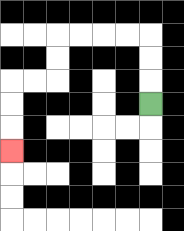{'start': '[6, 4]', 'end': '[0, 6]', 'path_directions': 'U,U,U,L,L,L,L,D,D,L,L,D,D,D', 'path_coordinates': '[[6, 4], [6, 3], [6, 2], [6, 1], [5, 1], [4, 1], [3, 1], [2, 1], [2, 2], [2, 3], [1, 3], [0, 3], [0, 4], [0, 5], [0, 6]]'}